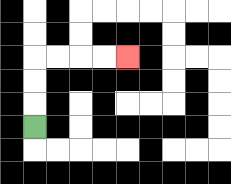{'start': '[1, 5]', 'end': '[5, 2]', 'path_directions': 'U,U,U,R,R,R,R', 'path_coordinates': '[[1, 5], [1, 4], [1, 3], [1, 2], [2, 2], [3, 2], [4, 2], [5, 2]]'}